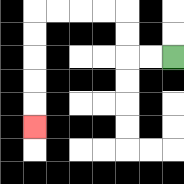{'start': '[7, 2]', 'end': '[1, 5]', 'path_directions': 'L,L,U,U,L,L,L,L,D,D,D,D,D', 'path_coordinates': '[[7, 2], [6, 2], [5, 2], [5, 1], [5, 0], [4, 0], [3, 0], [2, 0], [1, 0], [1, 1], [1, 2], [1, 3], [1, 4], [1, 5]]'}